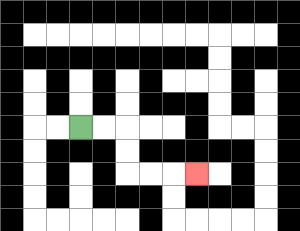{'start': '[3, 5]', 'end': '[8, 7]', 'path_directions': 'R,R,D,D,R,R,R', 'path_coordinates': '[[3, 5], [4, 5], [5, 5], [5, 6], [5, 7], [6, 7], [7, 7], [8, 7]]'}